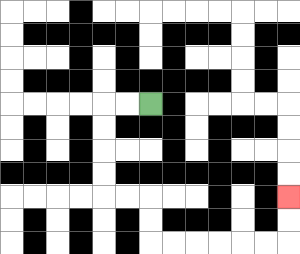{'start': '[6, 4]', 'end': '[12, 8]', 'path_directions': 'L,L,D,D,D,D,R,R,D,D,R,R,R,R,R,R,U,U', 'path_coordinates': '[[6, 4], [5, 4], [4, 4], [4, 5], [4, 6], [4, 7], [4, 8], [5, 8], [6, 8], [6, 9], [6, 10], [7, 10], [8, 10], [9, 10], [10, 10], [11, 10], [12, 10], [12, 9], [12, 8]]'}